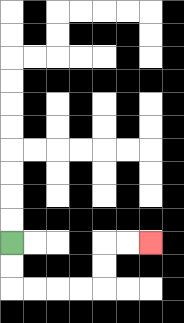{'start': '[0, 10]', 'end': '[6, 10]', 'path_directions': 'D,D,R,R,R,R,U,U,R,R', 'path_coordinates': '[[0, 10], [0, 11], [0, 12], [1, 12], [2, 12], [3, 12], [4, 12], [4, 11], [4, 10], [5, 10], [6, 10]]'}